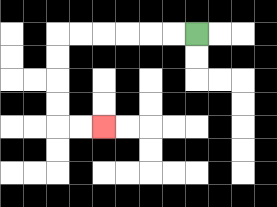{'start': '[8, 1]', 'end': '[4, 5]', 'path_directions': 'L,L,L,L,L,L,D,D,D,D,R,R', 'path_coordinates': '[[8, 1], [7, 1], [6, 1], [5, 1], [4, 1], [3, 1], [2, 1], [2, 2], [2, 3], [2, 4], [2, 5], [3, 5], [4, 5]]'}